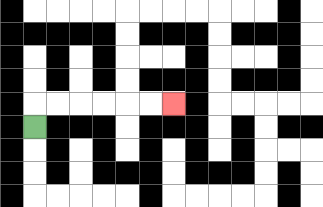{'start': '[1, 5]', 'end': '[7, 4]', 'path_directions': 'U,R,R,R,R,R,R', 'path_coordinates': '[[1, 5], [1, 4], [2, 4], [3, 4], [4, 4], [5, 4], [6, 4], [7, 4]]'}